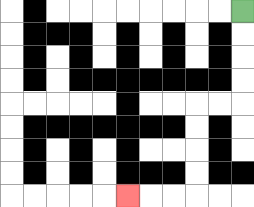{'start': '[10, 0]', 'end': '[5, 8]', 'path_directions': 'D,D,D,D,L,L,D,D,D,D,L,L,L', 'path_coordinates': '[[10, 0], [10, 1], [10, 2], [10, 3], [10, 4], [9, 4], [8, 4], [8, 5], [8, 6], [8, 7], [8, 8], [7, 8], [6, 8], [5, 8]]'}